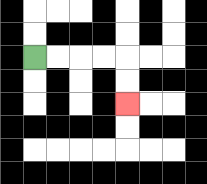{'start': '[1, 2]', 'end': '[5, 4]', 'path_directions': 'R,R,R,R,D,D', 'path_coordinates': '[[1, 2], [2, 2], [3, 2], [4, 2], [5, 2], [5, 3], [5, 4]]'}